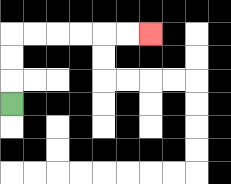{'start': '[0, 4]', 'end': '[6, 1]', 'path_directions': 'U,U,U,R,R,R,R,R,R', 'path_coordinates': '[[0, 4], [0, 3], [0, 2], [0, 1], [1, 1], [2, 1], [3, 1], [4, 1], [5, 1], [6, 1]]'}